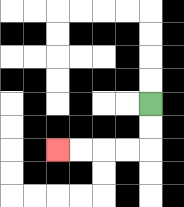{'start': '[6, 4]', 'end': '[2, 6]', 'path_directions': 'D,D,L,L,L,L', 'path_coordinates': '[[6, 4], [6, 5], [6, 6], [5, 6], [4, 6], [3, 6], [2, 6]]'}